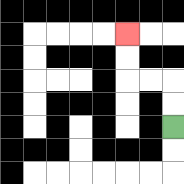{'start': '[7, 5]', 'end': '[5, 1]', 'path_directions': 'U,U,L,L,U,U', 'path_coordinates': '[[7, 5], [7, 4], [7, 3], [6, 3], [5, 3], [5, 2], [5, 1]]'}